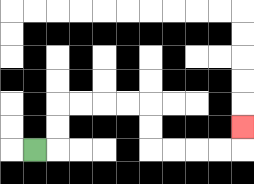{'start': '[1, 6]', 'end': '[10, 5]', 'path_directions': 'R,U,U,R,R,R,R,D,D,R,R,R,R,U', 'path_coordinates': '[[1, 6], [2, 6], [2, 5], [2, 4], [3, 4], [4, 4], [5, 4], [6, 4], [6, 5], [6, 6], [7, 6], [8, 6], [9, 6], [10, 6], [10, 5]]'}